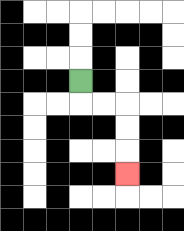{'start': '[3, 3]', 'end': '[5, 7]', 'path_directions': 'D,R,R,D,D,D', 'path_coordinates': '[[3, 3], [3, 4], [4, 4], [5, 4], [5, 5], [5, 6], [5, 7]]'}